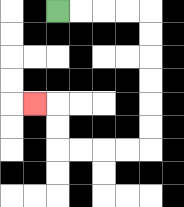{'start': '[2, 0]', 'end': '[1, 4]', 'path_directions': 'R,R,R,R,D,D,D,D,D,D,L,L,L,L,U,U,L', 'path_coordinates': '[[2, 0], [3, 0], [4, 0], [5, 0], [6, 0], [6, 1], [6, 2], [6, 3], [6, 4], [6, 5], [6, 6], [5, 6], [4, 6], [3, 6], [2, 6], [2, 5], [2, 4], [1, 4]]'}